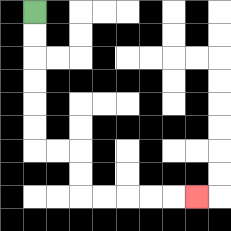{'start': '[1, 0]', 'end': '[8, 8]', 'path_directions': 'D,D,D,D,D,D,R,R,D,D,R,R,R,R,R', 'path_coordinates': '[[1, 0], [1, 1], [1, 2], [1, 3], [1, 4], [1, 5], [1, 6], [2, 6], [3, 6], [3, 7], [3, 8], [4, 8], [5, 8], [6, 8], [7, 8], [8, 8]]'}